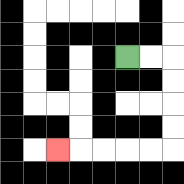{'start': '[5, 2]', 'end': '[2, 6]', 'path_directions': 'R,R,D,D,D,D,L,L,L,L,L', 'path_coordinates': '[[5, 2], [6, 2], [7, 2], [7, 3], [7, 4], [7, 5], [7, 6], [6, 6], [5, 6], [4, 6], [3, 6], [2, 6]]'}